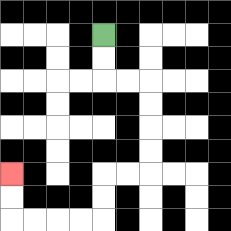{'start': '[4, 1]', 'end': '[0, 7]', 'path_directions': 'D,D,R,R,D,D,D,D,L,L,D,D,L,L,L,L,U,U', 'path_coordinates': '[[4, 1], [4, 2], [4, 3], [5, 3], [6, 3], [6, 4], [6, 5], [6, 6], [6, 7], [5, 7], [4, 7], [4, 8], [4, 9], [3, 9], [2, 9], [1, 9], [0, 9], [0, 8], [0, 7]]'}